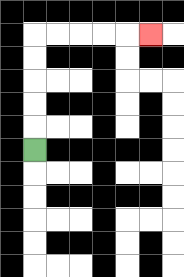{'start': '[1, 6]', 'end': '[6, 1]', 'path_directions': 'U,U,U,U,U,R,R,R,R,R', 'path_coordinates': '[[1, 6], [1, 5], [1, 4], [1, 3], [1, 2], [1, 1], [2, 1], [3, 1], [4, 1], [5, 1], [6, 1]]'}